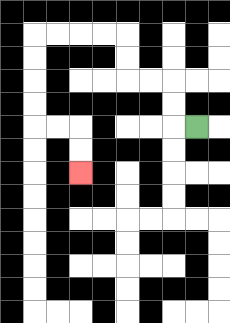{'start': '[8, 5]', 'end': '[3, 7]', 'path_directions': 'L,U,U,L,L,U,U,L,L,L,L,D,D,D,D,R,R,D,D', 'path_coordinates': '[[8, 5], [7, 5], [7, 4], [7, 3], [6, 3], [5, 3], [5, 2], [5, 1], [4, 1], [3, 1], [2, 1], [1, 1], [1, 2], [1, 3], [1, 4], [1, 5], [2, 5], [3, 5], [3, 6], [3, 7]]'}